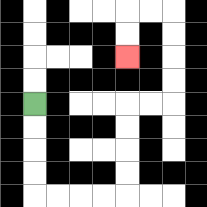{'start': '[1, 4]', 'end': '[5, 2]', 'path_directions': 'D,D,D,D,R,R,R,R,U,U,U,U,R,R,U,U,U,U,L,L,D,D', 'path_coordinates': '[[1, 4], [1, 5], [1, 6], [1, 7], [1, 8], [2, 8], [3, 8], [4, 8], [5, 8], [5, 7], [5, 6], [5, 5], [5, 4], [6, 4], [7, 4], [7, 3], [7, 2], [7, 1], [7, 0], [6, 0], [5, 0], [5, 1], [5, 2]]'}